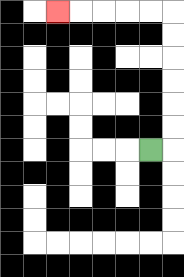{'start': '[6, 6]', 'end': '[2, 0]', 'path_directions': 'R,U,U,U,U,U,U,L,L,L,L,L', 'path_coordinates': '[[6, 6], [7, 6], [7, 5], [7, 4], [7, 3], [7, 2], [7, 1], [7, 0], [6, 0], [5, 0], [4, 0], [3, 0], [2, 0]]'}